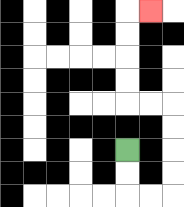{'start': '[5, 6]', 'end': '[6, 0]', 'path_directions': 'D,D,R,R,U,U,U,U,L,L,U,U,U,U,R', 'path_coordinates': '[[5, 6], [5, 7], [5, 8], [6, 8], [7, 8], [7, 7], [7, 6], [7, 5], [7, 4], [6, 4], [5, 4], [5, 3], [5, 2], [5, 1], [5, 0], [6, 0]]'}